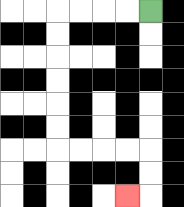{'start': '[6, 0]', 'end': '[5, 8]', 'path_directions': 'L,L,L,L,D,D,D,D,D,D,R,R,R,R,D,D,L', 'path_coordinates': '[[6, 0], [5, 0], [4, 0], [3, 0], [2, 0], [2, 1], [2, 2], [2, 3], [2, 4], [2, 5], [2, 6], [3, 6], [4, 6], [5, 6], [6, 6], [6, 7], [6, 8], [5, 8]]'}